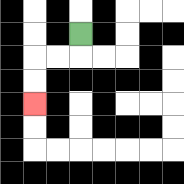{'start': '[3, 1]', 'end': '[1, 4]', 'path_directions': 'D,L,L,D,D', 'path_coordinates': '[[3, 1], [3, 2], [2, 2], [1, 2], [1, 3], [1, 4]]'}